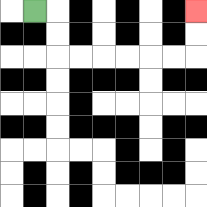{'start': '[1, 0]', 'end': '[8, 0]', 'path_directions': 'R,D,D,R,R,R,R,R,R,U,U', 'path_coordinates': '[[1, 0], [2, 0], [2, 1], [2, 2], [3, 2], [4, 2], [5, 2], [6, 2], [7, 2], [8, 2], [8, 1], [8, 0]]'}